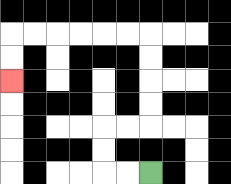{'start': '[6, 7]', 'end': '[0, 3]', 'path_directions': 'L,L,U,U,R,R,U,U,U,U,L,L,L,L,L,L,D,D', 'path_coordinates': '[[6, 7], [5, 7], [4, 7], [4, 6], [4, 5], [5, 5], [6, 5], [6, 4], [6, 3], [6, 2], [6, 1], [5, 1], [4, 1], [3, 1], [2, 1], [1, 1], [0, 1], [0, 2], [0, 3]]'}